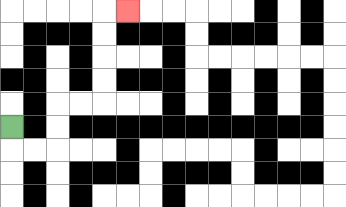{'start': '[0, 5]', 'end': '[5, 0]', 'path_directions': 'D,R,R,U,U,R,R,U,U,U,U,R', 'path_coordinates': '[[0, 5], [0, 6], [1, 6], [2, 6], [2, 5], [2, 4], [3, 4], [4, 4], [4, 3], [4, 2], [4, 1], [4, 0], [5, 0]]'}